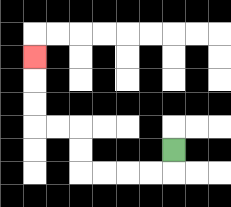{'start': '[7, 6]', 'end': '[1, 2]', 'path_directions': 'D,L,L,L,L,U,U,L,L,U,U,U', 'path_coordinates': '[[7, 6], [7, 7], [6, 7], [5, 7], [4, 7], [3, 7], [3, 6], [3, 5], [2, 5], [1, 5], [1, 4], [1, 3], [1, 2]]'}